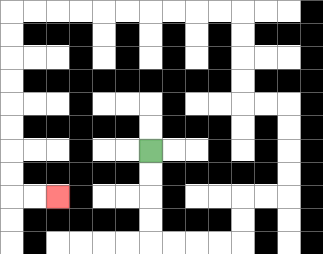{'start': '[6, 6]', 'end': '[2, 8]', 'path_directions': 'D,D,D,D,R,R,R,R,U,U,R,R,U,U,U,U,L,L,U,U,U,U,L,L,L,L,L,L,L,L,L,L,D,D,D,D,D,D,D,D,R,R', 'path_coordinates': '[[6, 6], [6, 7], [6, 8], [6, 9], [6, 10], [7, 10], [8, 10], [9, 10], [10, 10], [10, 9], [10, 8], [11, 8], [12, 8], [12, 7], [12, 6], [12, 5], [12, 4], [11, 4], [10, 4], [10, 3], [10, 2], [10, 1], [10, 0], [9, 0], [8, 0], [7, 0], [6, 0], [5, 0], [4, 0], [3, 0], [2, 0], [1, 0], [0, 0], [0, 1], [0, 2], [0, 3], [0, 4], [0, 5], [0, 6], [0, 7], [0, 8], [1, 8], [2, 8]]'}